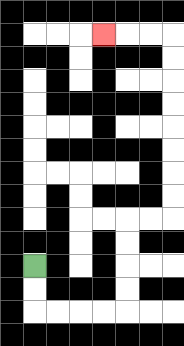{'start': '[1, 11]', 'end': '[4, 1]', 'path_directions': 'D,D,R,R,R,R,U,U,U,U,R,R,U,U,U,U,U,U,U,U,L,L,L', 'path_coordinates': '[[1, 11], [1, 12], [1, 13], [2, 13], [3, 13], [4, 13], [5, 13], [5, 12], [5, 11], [5, 10], [5, 9], [6, 9], [7, 9], [7, 8], [7, 7], [7, 6], [7, 5], [7, 4], [7, 3], [7, 2], [7, 1], [6, 1], [5, 1], [4, 1]]'}